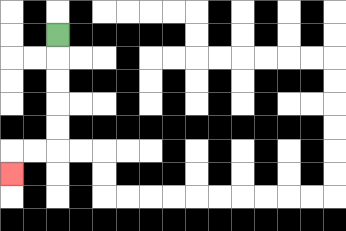{'start': '[2, 1]', 'end': '[0, 7]', 'path_directions': 'D,D,D,D,D,L,L,D', 'path_coordinates': '[[2, 1], [2, 2], [2, 3], [2, 4], [2, 5], [2, 6], [1, 6], [0, 6], [0, 7]]'}